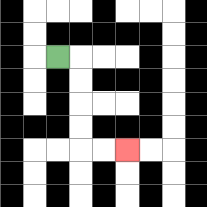{'start': '[2, 2]', 'end': '[5, 6]', 'path_directions': 'R,D,D,D,D,R,R', 'path_coordinates': '[[2, 2], [3, 2], [3, 3], [3, 4], [3, 5], [3, 6], [4, 6], [5, 6]]'}